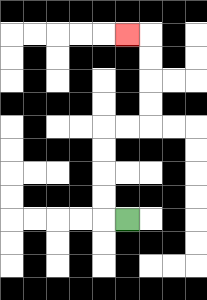{'start': '[5, 9]', 'end': '[5, 1]', 'path_directions': 'L,U,U,U,U,R,R,U,U,U,U,L', 'path_coordinates': '[[5, 9], [4, 9], [4, 8], [4, 7], [4, 6], [4, 5], [5, 5], [6, 5], [6, 4], [6, 3], [6, 2], [6, 1], [5, 1]]'}